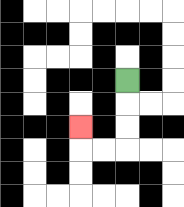{'start': '[5, 3]', 'end': '[3, 5]', 'path_directions': 'D,D,D,L,L,U', 'path_coordinates': '[[5, 3], [5, 4], [5, 5], [5, 6], [4, 6], [3, 6], [3, 5]]'}